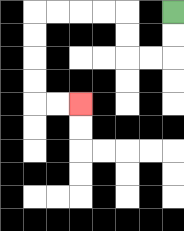{'start': '[7, 0]', 'end': '[3, 4]', 'path_directions': 'D,D,L,L,U,U,L,L,L,L,D,D,D,D,R,R', 'path_coordinates': '[[7, 0], [7, 1], [7, 2], [6, 2], [5, 2], [5, 1], [5, 0], [4, 0], [3, 0], [2, 0], [1, 0], [1, 1], [1, 2], [1, 3], [1, 4], [2, 4], [3, 4]]'}